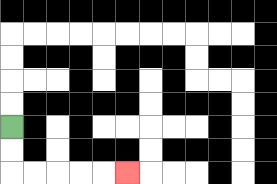{'start': '[0, 5]', 'end': '[5, 7]', 'path_directions': 'D,D,R,R,R,R,R', 'path_coordinates': '[[0, 5], [0, 6], [0, 7], [1, 7], [2, 7], [3, 7], [4, 7], [5, 7]]'}